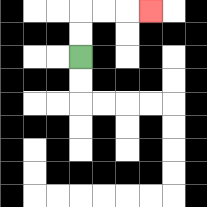{'start': '[3, 2]', 'end': '[6, 0]', 'path_directions': 'U,U,R,R,R', 'path_coordinates': '[[3, 2], [3, 1], [3, 0], [4, 0], [5, 0], [6, 0]]'}